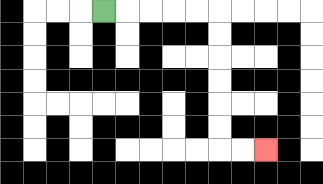{'start': '[4, 0]', 'end': '[11, 6]', 'path_directions': 'R,R,R,R,R,D,D,D,D,D,D,R,R', 'path_coordinates': '[[4, 0], [5, 0], [6, 0], [7, 0], [8, 0], [9, 0], [9, 1], [9, 2], [9, 3], [9, 4], [9, 5], [9, 6], [10, 6], [11, 6]]'}